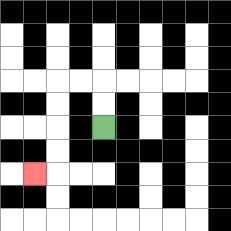{'start': '[4, 5]', 'end': '[1, 7]', 'path_directions': 'U,U,L,L,D,D,D,D,L', 'path_coordinates': '[[4, 5], [4, 4], [4, 3], [3, 3], [2, 3], [2, 4], [2, 5], [2, 6], [2, 7], [1, 7]]'}